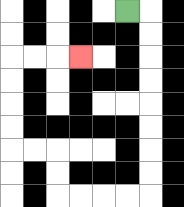{'start': '[5, 0]', 'end': '[3, 2]', 'path_directions': 'R,D,D,D,D,D,D,D,D,L,L,L,L,U,U,L,L,U,U,U,U,R,R,R', 'path_coordinates': '[[5, 0], [6, 0], [6, 1], [6, 2], [6, 3], [6, 4], [6, 5], [6, 6], [6, 7], [6, 8], [5, 8], [4, 8], [3, 8], [2, 8], [2, 7], [2, 6], [1, 6], [0, 6], [0, 5], [0, 4], [0, 3], [0, 2], [1, 2], [2, 2], [3, 2]]'}